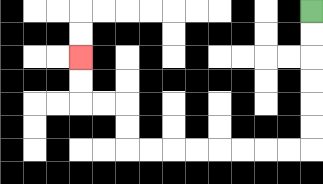{'start': '[13, 0]', 'end': '[3, 2]', 'path_directions': 'D,D,D,D,D,D,L,L,L,L,L,L,L,L,U,U,L,L,U,U', 'path_coordinates': '[[13, 0], [13, 1], [13, 2], [13, 3], [13, 4], [13, 5], [13, 6], [12, 6], [11, 6], [10, 6], [9, 6], [8, 6], [7, 6], [6, 6], [5, 6], [5, 5], [5, 4], [4, 4], [3, 4], [3, 3], [3, 2]]'}